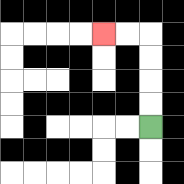{'start': '[6, 5]', 'end': '[4, 1]', 'path_directions': 'U,U,U,U,L,L', 'path_coordinates': '[[6, 5], [6, 4], [6, 3], [6, 2], [6, 1], [5, 1], [4, 1]]'}